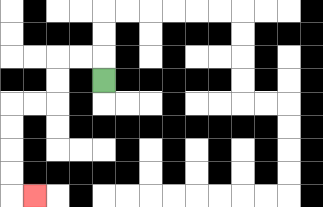{'start': '[4, 3]', 'end': '[1, 8]', 'path_directions': 'U,L,L,D,D,L,L,D,D,D,D,R', 'path_coordinates': '[[4, 3], [4, 2], [3, 2], [2, 2], [2, 3], [2, 4], [1, 4], [0, 4], [0, 5], [0, 6], [0, 7], [0, 8], [1, 8]]'}